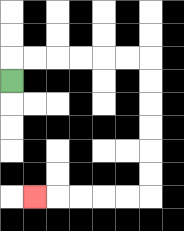{'start': '[0, 3]', 'end': '[1, 8]', 'path_directions': 'U,R,R,R,R,R,R,D,D,D,D,D,D,L,L,L,L,L', 'path_coordinates': '[[0, 3], [0, 2], [1, 2], [2, 2], [3, 2], [4, 2], [5, 2], [6, 2], [6, 3], [6, 4], [6, 5], [6, 6], [6, 7], [6, 8], [5, 8], [4, 8], [3, 8], [2, 8], [1, 8]]'}